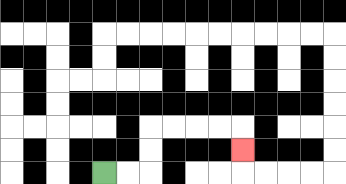{'start': '[4, 7]', 'end': '[10, 6]', 'path_directions': 'R,R,U,U,R,R,R,R,D', 'path_coordinates': '[[4, 7], [5, 7], [6, 7], [6, 6], [6, 5], [7, 5], [8, 5], [9, 5], [10, 5], [10, 6]]'}